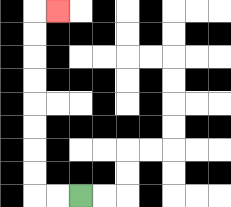{'start': '[3, 8]', 'end': '[2, 0]', 'path_directions': 'L,L,U,U,U,U,U,U,U,U,R', 'path_coordinates': '[[3, 8], [2, 8], [1, 8], [1, 7], [1, 6], [1, 5], [1, 4], [1, 3], [1, 2], [1, 1], [1, 0], [2, 0]]'}